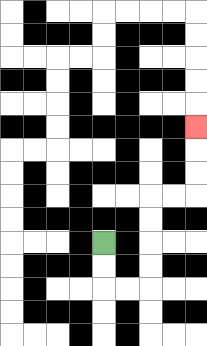{'start': '[4, 10]', 'end': '[8, 5]', 'path_directions': 'D,D,R,R,U,U,U,U,R,R,U,U,U', 'path_coordinates': '[[4, 10], [4, 11], [4, 12], [5, 12], [6, 12], [6, 11], [6, 10], [6, 9], [6, 8], [7, 8], [8, 8], [8, 7], [8, 6], [8, 5]]'}